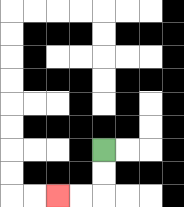{'start': '[4, 6]', 'end': '[2, 8]', 'path_directions': 'D,D,L,L', 'path_coordinates': '[[4, 6], [4, 7], [4, 8], [3, 8], [2, 8]]'}